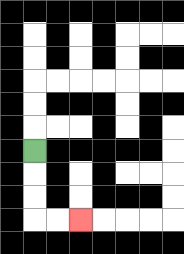{'start': '[1, 6]', 'end': '[3, 9]', 'path_directions': 'D,D,D,R,R', 'path_coordinates': '[[1, 6], [1, 7], [1, 8], [1, 9], [2, 9], [3, 9]]'}